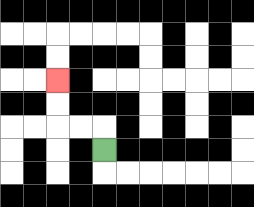{'start': '[4, 6]', 'end': '[2, 3]', 'path_directions': 'U,L,L,U,U', 'path_coordinates': '[[4, 6], [4, 5], [3, 5], [2, 5], [2, 4], [2, 3]]'}